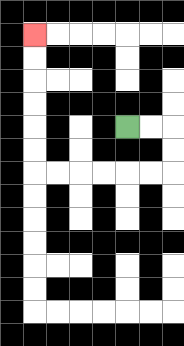{'start': '[5, 5]', 'end': '[1, 1]', 'path_directions': 'R,R,D,D,L,L,L,L,L,L,U,U,U,U,U,U', 'path_coordinates': '[[5, 5], [6, 5], [7, 5], [7, 6], [7, 7], [6, 7], [5, 7], [4, 7], [3, 7], [2, 7], [1, 7], [1, 6], [1, 5], [1, 4], [1, 3], [1, 2], [1, 1]]'}